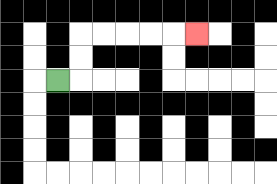{'start': '[2, 3]', 'end': '[8, 1]', 'path_directions': 'R,U,U,R,R,R,R,R', 'path_coordinates': '[[2, 3], [3, 3], [3, 2], [3, 1], [4, 1], [5, 1], [6, 1], [7, 1], [8, 1]]'}